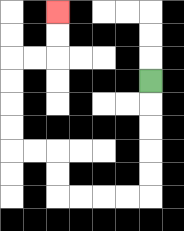{'start': '[6, 3]', 'end': '[2, 0]', 'path_directions': 'D,D,D,D,D,L,L,L,L,U,U,L,L,U,U,U,U,R,R,U,U', 'path_coordinates': '[[6, 3], [6, 4], [6, 5], [6, 6], [6, 7], [6, 8], [5, 8], [4, 8], [3, 8], [2, 8], [2, 7], [2, 6], [1, 6], [0, 6], [0, 5], [0, 4], [0, 3], [0, 2], [1, 2], [2, 2], [2, 1], [2, 0]]'}